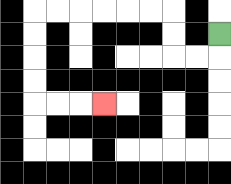{'start': '[9, 1]', 'end': '[4, 4]', 'path_directions': 'D,L,L,U,U,L,L,L,L,L,L,D,D,D,D,R,R,R', 'path_coordinates': '[[9, 1], [9, 2], [8, 2], [7, 2], [7, 1], [7, 0], [6, 0], [5, 0], [4, 0], [3, 0], [2, 0], [1, 0], [1, 1], [1, 2], [1, 3], [1, 4], [2, 4], [3, 4], [4, 4]]'}